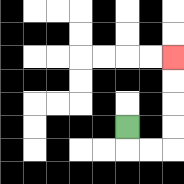{'start': '[5, 5]', 'end': '[7, 2]', 'path_directions': 'D,R,R,U,U,U,U', 'path_coordinates': '[[5, 5], [5, 6], [6, 6], [7, 6], [7, 5], [7, 4], [7, 3], [7, 2]]'}